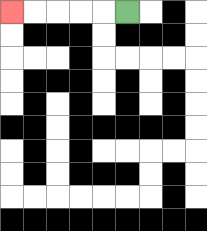{'start': '[5, 0]', 'end': '[0, 0]', 'path_directions': 'L,L,L,L,L', 'path_coordinates': '[[5, 0], [4, 0], [3, 0], [2, 0], [1, 0], [0, 0]]'}